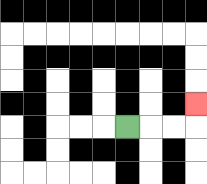{'start': '[5, 5]', 'end': '[8, 4]', 'path_directions': 'R,R,R,U', 'path_coordinates': '[[5, 5], [6, 5], [7, 5], [8, 5], [8, 4]]'}